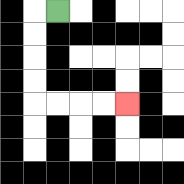{'start': '[2, 0]', 'end': '[5, 4]', 'path_directions': 'L,D,D,D,D,R,R,R,R', 'path_coordinates': '[[2, 0], [1, 0], [1, 1], [1, 2], [1, 3], [1, 4], [2, 4], [3, 4], [4, 4], [5, 4]]'}